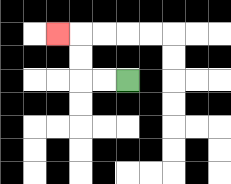{'start': '[5, 3]', 'end': '[2, 1]', 'path_directions': 'L,L,U,U,L', 'path_coordinates': '[[5, 3], [4, 3], [3, 3], [3, 2], [3, 1], [2, 1]]'}